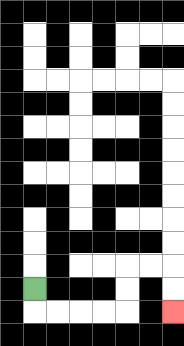{'start': '[1, 12]', 'end': '[7, 13]', 'path_directions': 'D,R,R,R,R,U,U,R,R,D,D', 'path_coordinates': '[[1, 12], [1, 13], [2, 13], [3, 13], [4, 13], [5, 13], [5, 12], [5, 11], [6, 11], [7, 11], [7, 12], [7, 13]]'}